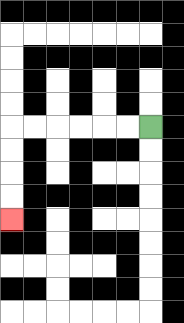{'start': '[6, 5]', 'end': '[0, 9]', 'path_directions': 'L,L,L,L,L,L,D,D,D,D', 'path_coordinates': '[[6, 5], [5, 5], [4, 5], [3, 5], [2, 5], [1, 5], [0, 5], [0, 6], [0, 7], [0, 8], [0, 9]]'}